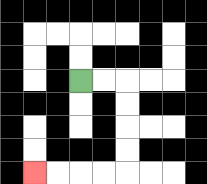{'start': '[3, 3]', 'end': '[1, 7]', 'path_directions': 'R,R,D,D,D,D,L,L,L,L', 'path_coordinates': '[[3, 3], [4, 3], [5, 3], [5, 4], [5, 5], [5, 6], [5, 7], [4, 7], [3, 7], [2, 7], [1, 7]]'}